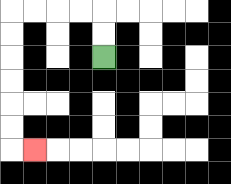{'start': '[4, 2]', 'end': '[1, 6]', 'path_directions': 'U,U,L,L,L,L,D,D,D,D,D,D,R', 'path_coordinates': '[[4, 2], [4, 1], [4, 0], [3, 0], [2, 0], [1, 0], [0, 0], [0, 1], [0, 2], [0, 3], [0, 4], [0, 5], [0, 6], [1, 6]]'}